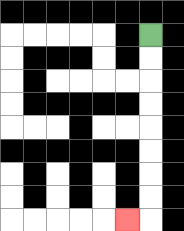{'start': '[6, 1]', 'end': '[5, 9]', 'path_directions': 'D,D,D,D,D,D,D,D,L', 'path_coordinates': '[[6, 1], [6, 2], [6, 3], [6, 4], [6, 5], [6, 6], [6, 7], [6, 8], [6, 9], [5, 9]]'}